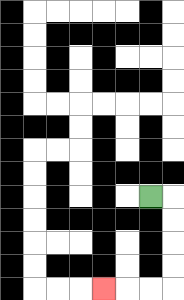{'start': '[6, 8]', 'end': '[4, 12]', 'path_directions': 'R,D,D,D,D,L,L,L', 'path_coordinates': '[[6, 8], [7, 8], [7, 9], [7, 10], [7, 11], [7, 12], [6, 12], [5, 12], [4, 12]]'}